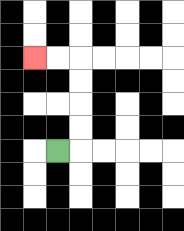{'start': '[2, 6]', 'end': '[1, 2]', 'path_directions': 'R,U,U,U,U,L,L', 'path_coordinates': '[[2, 6], [3, 6], [3, 5], [3, 4], [3, 3], [3, 2], [2, 2], [1, 2]]'}